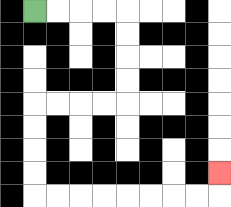{'start': '[1, 0]', 'end': '[9, 7]', 'path_directions': 'R,R,R,R,D,D,D,D,L,L,L,L,D,D,D,D,R,R,R,R,R,R,R,R,U', 'path_coordinates': '[[1, 0], [2, 0], [3, 0], [4, 0], [5, 0], [5, 1], [5, 2], [5, 3], [5, 4], [4, 4], [3, 4], [2, 4], [1, 4], [1, 5], [1, 6], [1, 7], [1, 8], [2, 8], [3, 8], [4, 8], [5, 8], [6, 8], [7, 8], [8, 8], [9, 8], [9, 7]]'}